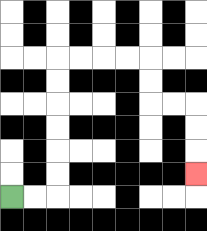{'start': '[0, 8]', 'end': '[8, 7]', 'path_directions': 'R,R,U,U,U,U,U,U,R,R,R,R,D,D,R,R,D,D,D', 'path_coordinates': '[[0, 8], [1, 8], [2, 8], [2, 7], [2, 6], [2, 5], [2, 4], [2, 3], [2, 2], [3, 2], [4, 2], [5, 2], [6, 2], [6, 3], [6, 4], [7, 4], [8, 4], [8, 5], [8, 6], [8, 7]]'}